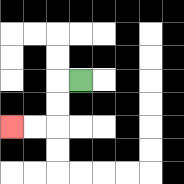{'start': '[3, 3]', 'end': '[0, 5]', 'path_directions': 'L,D,D,L,L', 'path_coordinates': '[[3, 3], [2, 3], [2, 4], [2, 5], [1, 5], [0, 5]]'}